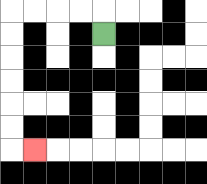{'start': '[4, 1]', 'end': '[1, 6]', 'path_directions': 'U,L,L,L,L,D,D,D,D,D,D,R', 'path_coordinates': '[[4, 1], [4, 0], [3, 0], [2, 0], [1, 0], [0, 0], [0, 1], [0, 2], [0, 3], [0, 4], [0, 5], [0, 6], [1, 6]]'}